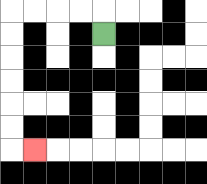{'start': '[4, 1]', 'end': '[1, 6]', 'path_directions': 'U,L,L,L,L,D,D,D,D,D,D,R', 'path_coordinates': '[[4, 1], [4, 0], [3, 0], [2, 0], [1, 0], [0, 0], [0, 1], [0, 2], [0, 3], [0, 4], [0, 5], [0, 6], [1, 6]]'}